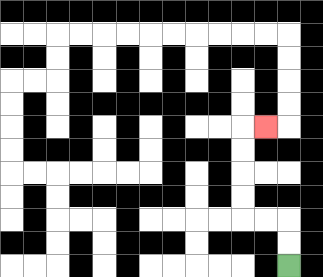{'start': '[12, 11]', 'end': '[11, 5]', 'path_directions': 'U,U,L,L,U,U,U,U,R', 'path_coordinates': '[[12, 11], [12, 10], [12, 9], [11, 9], [10, 9], [10, 8], [10, 7], [10, 6], [10, 5], [11, 5]]'}